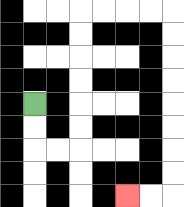{'start': '[1, 4]', 'end': '[5, 8]', 'path_directions': 'D,D,R,R,U,U,U,U,U,U,R,R,R,R,D,D,D,D,D,D,D,D,L,L', 'path_coordinates': '[[1, 4], [1, 5], [1, 6], [2, 6], [3, 6], [3, 5], [3, 4], [3, 3], [3, 2], [3, 1], [3, 0], [4, 0], [5, 0], [6, 0], [7, 0], [7, 1], [7, 2], [7, 3], [7, 4], [7, 5], [7, 6], [7, 7], [7, 8], [6, 8], [5, 8]]'}